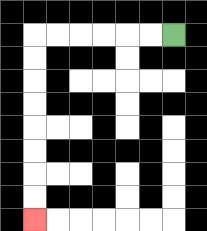{'start': '[7, 1]', 'end': '[1, 9]', 'path_directions': 'L,L,L,L,L,L,D,D,D,D,D,D,D,D', 'path_coordinates': '[[7, 1], [6, 1], [5, 1], [4, 1], [3, 1], [2, 1], [1, 1], [1, 2], [1, 3], [1, 4], [1, 5], [1, 6], [1, 7], [1, 8], [1, 9]]'}